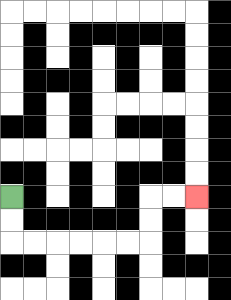{'start': '[0, 8]', 'end': '[8, 8]', 'path_directions': 'D,D,R,R,R,R,R,R,U,U,R,R', 'path_coordinates': '[[0, 8], [0, 9], [0, 10], [1, 10], [2, 10], [3, 10], [4, 10], [5, 10], [6, 10], [6, 9], [6, 8], [7, 8], [8, 8]]'}